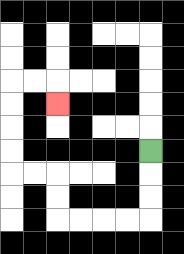{'start': '[6, 6]', 'end': '[2, 4]', 'path_directions': 'D,D,D,L,L,L,L,U,U,L,L,U,U,U,U,R,R,D', 'path_coordinates': '[[6, 6], [6, 7], [6, 8], [6, 9], [5, 9], [4, 9], [3, 9], [2, 9], [2, 8], [2, 7], [1, 7], [0, 7], [0, 6], [0, 5], [0, 4], [0, 3], [1, 3], [2, 3], [2, 4]]'}